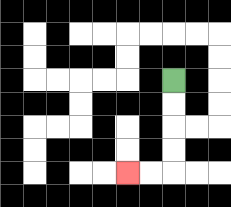{'start': '[7, 3]', 'end': '[5, 7]', 'path_directions': 'D,D,D,D,L,L', 'path_coordinates': '[[7, 3], [7, 4], [7, 5], [7, 6], [7, 7], [6, 7], [5, 7]]'}